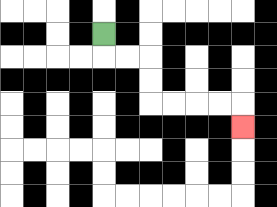{'start': '[4, 1]', 'end': '[10, 5]', 'path_directions': 'D,R,R,D,D,R,R,R,R,D', 'path_coordinates': '[[4, 1], [4, 2], [5, 2], [6, 2], [6, 3], [6, 4], [7, 4], [8, 4], [9, 4], [10, 4], [10, 5]]'}